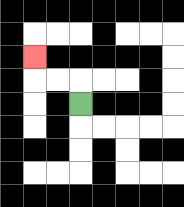{'start': '[3, 4]', 'end': '[1, 2]', 'path_directions': 'U,L,L,U', 'path_coordinates': '[[3, 4], [3, 3], [2, 3], [1, 3], [1, 2]]'}